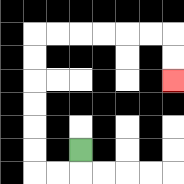{'start': '[3, 6]', 'end': '[7, 3]', 'path_directions': 'D,L,L,U,U,U,U,U,U,R,R,R,R,R,R,D,D', 'path_coordinates': '[[3, 6], [3, 7], [2, 7], [1, 7], [1, 6], [1, 5], [1, 4], [1, 3], [1, 2], [1, 1], [2, 1], [3, 1], [4, 1], [5, 1], [6, 1], [7, 1], [7, 2], [7, 3]]'}